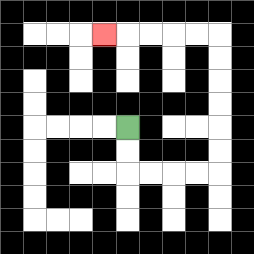{'start': '[5, 5]', 'end': '[4, 1]', 'path_directions': 'D,D,R,R,R,R,U,U,U,U,U,U,L,L,L,L,L', 'path_coordinates': '[[5, 5], [5, 6], [5, 7], [6, 7], [7, 7], [8, 7], [9, 7], [9, 6], [9, 5], [9, 4], [9, 3], [9, 2], [9, 1], [8, 1], [7, 1], [6, 1], [5, 1], [4, 1]]'}